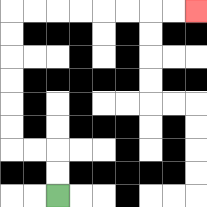{'start': '[2, 8]', 'end': '[8, 0]', 'path_directions': 'U,U,L,L,U,U,U,U,U,U,R,R,R,R,R,R,R,R', 'path_coordinates': '[[2, 8], [2, 7], [2, 6], [1, 6], [0, 6], [0, 5], [0, 4], [0, 3], [0, 2], [0, 1], [0, 0], [1, 0], [2, 0], [3, 0], [4, 0], [5, 0], [6, 0], [7, 0], [8, 0]]'}